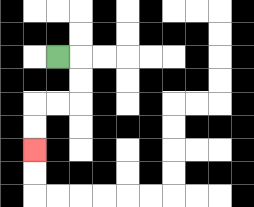{'start': '[2, 2]', 'end': '[1, 6]', 'path_directions': 'R,D,D,L,L,D,D', 'path_coordinates': '[[2, 2], [3, 2], [3, 3], [3, 4], [2, 4], [1, 4], [1, 5], [1, 6]]'}